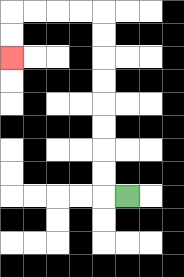{'start': '[5, 8]', 'end': '[0, 2]', 'path_directions': 'L,U,U,U,U,U,U,U,U,L,L,L,L,D,D', 'path_coordinates': '[[5, 8], [4, 8], [4, 7], [4, 6], [4, 5], [4, 4], [4, 3], [4, 2], [4, 1], [4, 0], [3, 0], [2, 0], [1, 0], [0, 0], [0, 1], [0, 2]]'}